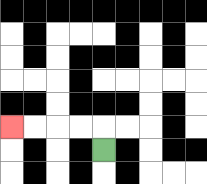{'start': '[4, 6]', 'end': '[0, 5]', 'path_directions': 'U,L,L,L,L', 'path_coordinates': '[[4, 6], [4, 5], [3, 5], [2, 5], [1, 5], [0, 5]]'}